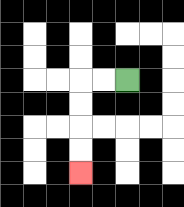{'start': '[5, 3]', 'end': '[3, 7]', 'path_directions': 'L,L,D,D,D,D', 'path_coordinates': '[[5, 3], [4, 3], [3, 3], [3, 4], [3, 5], [3, 6], [3, 7]]'}